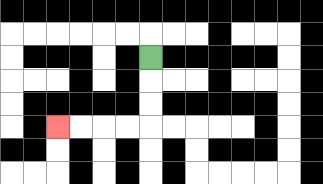{'start': '[6, 2]', 'end': '[2, 5]', 'path_directions': 'D,D,D,L,L,L,L', 'path_coordinates': '[[6, 2], [6, 3], [6, 4], [6, 5], [5, 5], [4, 5], [3, 5], [2, 5]]'}